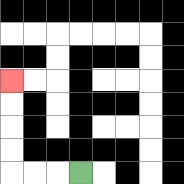{'start': '[3, 7]', 'end': '[0, 3]', 'path_directions': 'L,L,L,U,U,U,U', 'path_coordinates': '[[3, 7], [2, 7], [1, 7], [0, 7], [0, 6], [0, 5], [0, 4], [0, 3]]'}